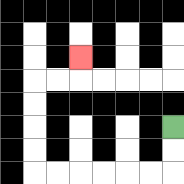{'start': '[7, 5]', 'end': '[3, 2]', 'path_directions': 'D,D,L,L,L,L,L,L,U,U,U,U,R,R,U', 'path_coordinates': '[[7, 5], [7, 6], [7, 7], [6, 7], [5, 7], [4, 7], [3, 7], [2, 7], [1, 7], [1, 6], [1, 5], [1, 4], [1, 3], [2, 3], [3, 3], [3, 2]]'}